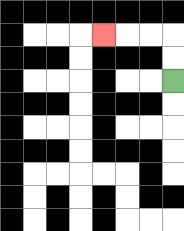{'start': '[7, 3]', 'end': '[4, 1]', 'path_directions': 'U,U,L,L,L', 'path_coordinates': '[[7, 3], [7, 2], [7, 1], [6, 1], [5, 1], [4, 1]]'}